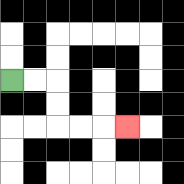{'start': '[0, 3]', 'end': '[5, 5]', 'path_directions': 'R,R,D,D,R,R,R', 'path_coordinates': '[[0, 3], [1, 3], [2, 3], [2, 4], [2, 5], [3, 5], [4, 5], [5, 5]]'}